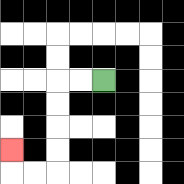{'start': '[4, 3]', 'end': '[0, 6]', 'path_directions': 'L,L,D,D,D,D,L,L,U', 'path_coordinates': '[[4, 3], [3, 3], [2, 3], [2, 4], [2, 5], [2, 6], [2, 7], [1, 7], [0, 7], [0, 6]]'}